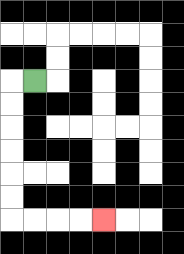{'start': '[1, 3]', 'end': '[4, 9]', 'path_directions': 'L,D,D,D,D,D,D,R,R,R,R', 'path_coordinates': '[[1, 3], [0, 3], [0, 4], [0, 5], [0, 6], [0, 7], [0, 8], [0, 9], [1, 9], [2, 9], [3, 9], [4, 9]]'}